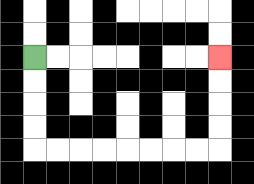{'start': '[1, 2]', 'end': '[9, 2]', 'path_directions': 'D,D,D,D,R,R,R,R,R,R,R,R,U,U,U,U', 'path_coordinates': '[[1, 2], [1, 3], [1, 4], [1, 5], [1, 6], [2, 6], [3, 6], [4, 6], [5, 6], [6, 6], [7, 6], [8, 6], [9, 6], [9, 5], [9, 4], [9, 3], [9, 2]]'}